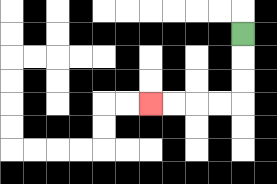{'start': '[10, 1]', 'end': '[6, 4]', 'path_directions': 'D,D,D,L,L,L,L', 'path_coordinates': '[[10, 1], [10, 2], [10, 3], [10, 4], [9, 4], [8, 4], [7, 4], [6, 4]]'}